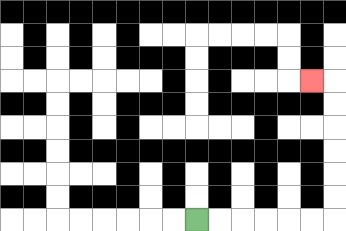{'start': '[8, 9]', 'end': '[13, 3]', 'path_directions': 'R,R,R,R,R,R,U,U,U,U,U,U,L', 'path_coordinates': '[[8, 9], [9, 9], [10, 9], [11, 9], [12, 9], [13, 9], [14, 9], [14, 8], [14, 7], [14, 6], [14, 5], [14, 4], [14, 3], [13, 3]]'}